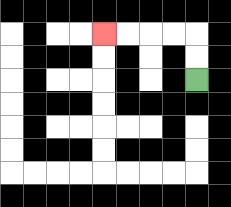{'start': '[8, 3]', 'end': '[4, 1]', 'path_directions': 'U,U,L,L,L,L', 'path_coordinates': '[[8, 3], [8, 2], [8, 1], [7, 1], [6, 1], [5, 1], [4, 1]]'}